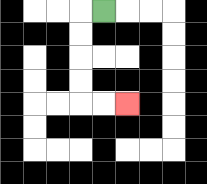{'start': '[4, 0]', 'end': '[5, 4]', 'path_directions': 'L,D,D,D,D,R,R', 'path_coordinates': '[[4, 0], [3, 0], [3, 1], [3, 2], [3, 3], [3, 4], [4, 4], [5, 4]]'}